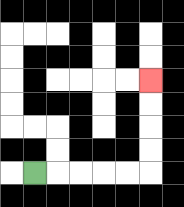{'start': '[1, 7]', 'end': '[6, 3]', 'path_directions': 'R,R,R,R,R,U,U,U,U', 'path_coordinates': '[[1, 7], [2, 7], [3, 7], [4, 7], [5, 7], [6, 7], [6, 6], [6, 5], [6, 4], [6, 3]]'}